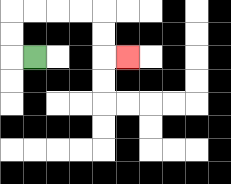{'start': '[1, 2]', 'end': '[5, 2]', 'path_directions': 'L,U,U,R,R,R,R,D,D,R', 'path_coordinates': '[[1, 2], [0, 2], [0, 1], [0, 0], [1, 0], [2, 0], [3, 0], [4, 0], [4, 1], [4, 2], [5, 2]]'}